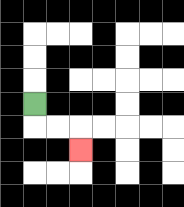{'start': '[1, 4]', 'end': '[3, 6]', 'path_directions': 'D,R,R,D', 'path_coordinates': '[[1, 4], [1, 5], [2, 5], [3, 5], [3, 6]]'}